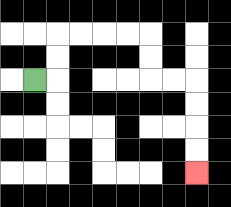{'start': '[1, 3]', 'end': '[8, 7]', 'path_directions': 'R,U,U,R,R,R,R,D,D,R,R,D,D,D,D', 'path_coordinates': '[[1, 3], [2, 3], [2, 2], [2, 1], [3, 1], [4, 1], [5, 1], [6, 1], [6, 2], [6, 3], [7, 3], [8, 3], [8, 4], [8, 5], [8, 6], [8, 7]]'}